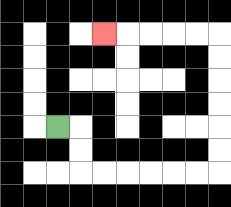{'start': '[2, 5]', 'end': '[4, 1]', 'path_directions': 'R,D,D,R,R,R,R,R,R,U,U,U,U,U,U,L,L,L,L,L', 'path_coordinates': '[[2, 5], [3, 5], [3, 6], [3, 7], [4, 7], [5, 7], [6, 7], [7, 7], [8, 7], [9, 7], [9, 6], [9, 5], [9, 4], [9, 3], [9, 2], [9, 1], [8, 1], [7, 1], [6, 1], [5, 1], [4, 1]]'}